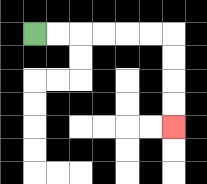{'start': '[1, 1]', 'end': '[7, 5]', 'path_directions': 'R,R,R,R,R,R,D,D,D,D', 'path_coordinates': '[[1, 1], [2, 1], [3, 1], [4, 1], [5, 1], [6, 1], [7, 1], [7, 2], [7, 3], [7, 4], [7, 5]]'}